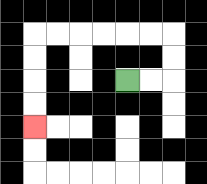{'start': '[5, 3]', 'end': '[1, 5]', 'path_directions': 'R,R,U,U,L,L,L,L,L,L,D,D,D,D', 'path_coordinates': '[[5, 3], [6, 3], [7, 3], [7, 2], [7, 1], [6, 1], [5, 1], [4, 1], [3, 1], [2, 1], [1, 1], [1, 2], [1, 3], [1, 4], [1, 5]]'}